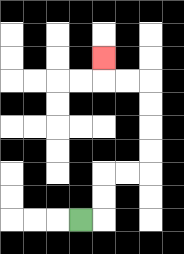{'start': '[3, 9]', 'end': '[4, 2]', 'path_directions': 'R,U,U,R,R,U,U,U,U,L,L,U', 'path_coordinates': '[[3, 9], [4, 9], [4, 8], [4, 7], [5, 7], [6, 7], [6, 6], [6, 5], [6, 4], [6, 3], [5, 3], [4, 3], [4, 2]]'}